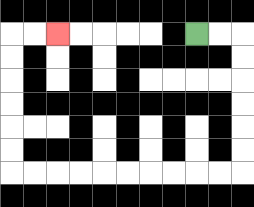{'start': '[8, 1]', 'end': '[2, 1]', 'path_directions': 'R,R,D,D,D,D,D,D,L,L,L,L,L,L,L,L,L,L,U,U,U,U,U,U,R,R', 'path_coordinates': '[[8, 1], [9, 1], [10, 1], [10, 2], [10, 3], [10, 4], [10, 5], [10, 6], [10, 7], [9, 7], [8, 7], [7, 7], [6, 7], [5, 7], [4, 7], [3, 7], [2, 7], [1, 7], [0, 7], [0, 6], [0, 5], [0, 4], [0, 3], [0, 2], [0, 1], [1, 1], [2, 1]]'}